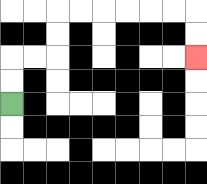{'start': '[0, 4]', 'end': '[8, 2]', 'path_directions': 'U,U,R,R,U,U,R,R,R,R,R,R,D,D', 'path_coordinates': '[[0, 4], [0, 3], [0, 2], [1, 2], [2, 2], [2, 1], [2, 0], [3, 0], [4, 0], [5, 0], [6, 0], [7, 0], [8, 0], [8, 1], [8, 2]]'}